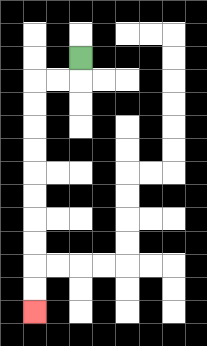{'start': '[3, 2]', 'end': '[1, 13]', 'path_directions': 'D,L,L,D,D,D,D,D,D,D,D,D,D', 'path_coordinates': '[[3, 2], [3, 3], [2, 3], [1, 3], [1, 4], [1, 5], [1, 6], [1, 7], [1, 8], [1, 9], [1, 10], [1, 11], [1, 12], [1, 13]]'}